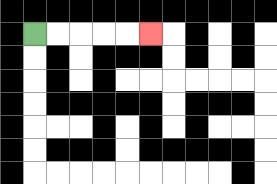{'start': '[1, 1]', 'end': '[6, 1]', 'path_directions': 'R,R,R,R,R', 'path_coordinates': '[[1, 1], [2, 1], [3, 1], [4, 1], [5, 1], [6, 1]]'}